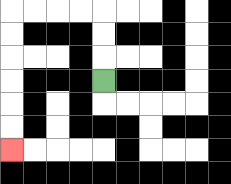{'start': '[4, 3]', 'end': '[0, 6]', 'path_directions': 'U,U,U,L,L,L,L,D,D,D,D,D,D', 'path_coordinates': '[[4, 3], [4, 2], [4, 1], [4, 0], [3, 0], [2, 0], [1, 0], [0, 0], [0, 1], [0, 2], [0, 3], [0, 4], [0, 5], [0, 6]]'}